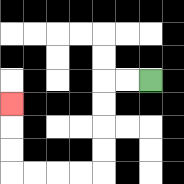{'start': '[6, 3]', 'end': '[0, 4]', 'path_directions': 'L,L,D,D,D,D,L,L,L,L,U,U,U', 'path_coordinates': '[[6, 3], [5, 3], [4, 3], [4, 4], [4, 5], [4, 6], [4, 7], [3, 7], [2, 7], [1, 7], [0, 7], [0, 6], [0, 5], [0, 4]]'}